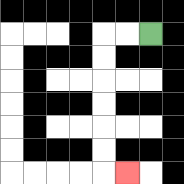{'start': '[6, 1]', 'end': '[5, 7]', 'path_directions': 'L,L,D,D,D,D,D,D,R', 'path_coordinates': '[[6, 1], [5, 1], [4, 1], [4, 2], [4, 3], [4, 4], [4, 5], [4, 6], [4, 7], [5, 7]]'}